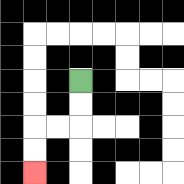{'start': '[3, 3]', 'end': '[1, 7]', 'path_directions': 'D,D,L,L,D,D', 'path_coordinates': '[[3, 3], [3, 4], [3, 5], [2, 5], [1, 5], [1, 6], [1, 7]]'}